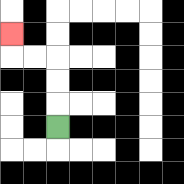{'start': '[2, 5]', 'end': '[0, 1]', 'path_directions': 'U,U,U,L,L,U', 'path_coordinates': '[[2, 5], [2, 4], [2, 3], [2, 2], [1, 2], [0, 2], [0, 1]]'}